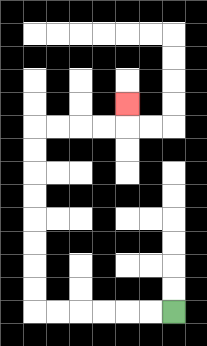{'start': '[7, 13]', 'end': '[5, 4]', 'path_directions': 'L,L,L,L,L,L,U,U,U,U,U,U,U,U,R,R,R,R,U', 'path_coordinates': '[[7, 13], [6, 13], [5, 13], [4, 13], [3, 13], [2, 13], [1, 13], [1, 12], [1, 11], [1, 10], [1, 9], [1, 8], [1, 7], [1, 6], [1, 5], [2, 5], [3, 5], [4, 5], [5, 5], [5, 4]]'}